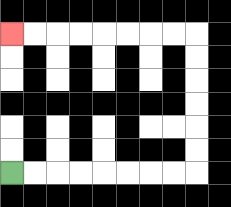{'start': '[0, 7]', 'end': '[0, 1]', 'path_directions': 'R,R,R,R,R,R,R,R,U,U,U,U,U,U,L,L,L,L,L,L,L,L', 'path_coordinates': '[[0, 7], [1, 7], [2, 7], [3, 7], [4, 7], [5, 7], [6, 7], [7, 7], [8, 7], [8, 6], [8, 5], [8, 4], [8, 3], [8, 2], [8, 1], [7, 1], [6, 1], [5, 1], [4, 1], [3, 1], [2, 1], [1, 1], [0, 1]]'}